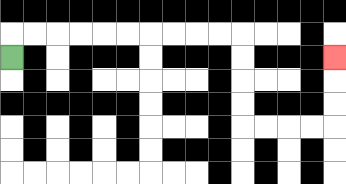{'start': '[0, 2]', 'end': '[14, 2]', 'path_directions': 'U,R,R,R,R,R,R,R,R,R,R,D,D,D,D,R,R,R,R,U,U,U', 'path_coordinates': '[[0, 2], [0, 1], [1, 1], [2, 1], [3, 1], [4, 1], [5, 1], [6, 1], [7, 1], [8, 1], [9, 1], [10, 1], [10, 2], [10, 3], [10, 4], [10, 5], [11, 5], [12, 5], [13, 5], [14, 5], [14, 4], [14, 3], [14, 2]]'}